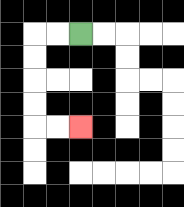{'start': '[3, 1]', 'end': '[3, 5]', 'path_directions': 'L,L,D,D,D,D,R,R', 'path_coordinates': '[[3, 1], [2, 1], [1, 1], [1, 2], [1, 3], [1, 4], [1, 5], [2, 5], [3, 5]]'}